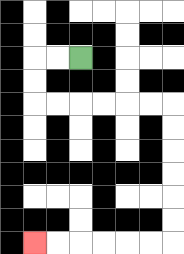{'start': '[3, 2]', 'end': '[1, 10]', 'path_directions': 'L,L,D,D,R,R,R,R,R,R,D,D,D,D,D,D,L,L,L,L,L,L', 'path_coordinates': '[[3, 2], [2, 2], [1, 2], [1, 3], [1, 4], [2, 4], [3, 4], [4, 4], [5, 4], [6, 4], [7, 4], [7, 5], [7, 6], [7, 7], [7, 8], [7, 9], [7, 10], [6, 10], [5, 10], [4, 10], [3, 10], [2, 10], [1, 10]]'}